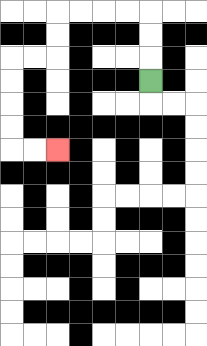{'start': '[6, 3]', 'end': '[2, 6]', 'path_directions': 'U,U,U,L,L,L,L,D,D,L,L,D,D,D,D,R,R', 'path_coordinates': '[[6, 3], [6, 2], [6, 1], [6, 0], [5, 0], [4, 0], [3, 0], [2, 0], [2, 1], [2, 2], [1, 2], [0, 2], [0, 3], [0, 4], [0, 5], [0, 6], [1, 6], [2, 6]]'}